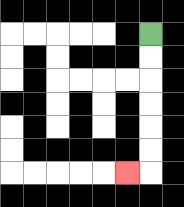{'start': '[6, 1]', 'end': '[5, 7]', 'path_directions': 'D,D,D,D,D,D,L', 'path_coordinates': '[[6, 1], [6, 2], [6, 3], [6, 4], [6, 5], [6, 6], [6, 7], [5, 7]]'}